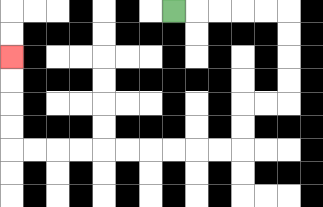{'start': '[7, 0]', 'end': '[0, 2]', 'path_directions': 'R,R,R,R,R,D,D,D,D,L,L,D,D,L,L,L,L,L,L,L,L,L,L,U,U,U,U', 'path_coordinates': '[[7, 0], [8, 0], [9, 0], [10, 0], [11, 0], [12, 0], [12, 1], [12, 2], [12, 3], [12, 4], [11, 4], [10, 4], [10, 5], [10, 6], [9, 6], [8, 6], [7, 6], [6, 6], [5, 6], [4, 6], [3, 6], [2, 6], [1, 6], [0, 6], [0, 5], [0, 4], [0, 3], [0, 2]]'}